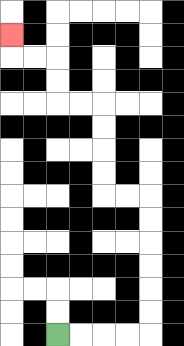{'start': '[2, 14]', 'end': '[0, 1]', 'path_directions': 'R,R,R,R,U,U,U,U,U,U,L,L,U,U,U,U,L,L,U,U,L,L,U', 'path_coordinates': '[[2, 14], [3, 14], [4, 14], [5, 14], [6, 14], [6, 13], [6, 12], [6, 11], [6, 10], [6, 9], [6, 8], [5, 8], [4, 8], [4, 7], [4, 6], [4, 5], [4, 4], [3, 4], [2, 4], [2, 3], [2, 2], [1, 2], [0, 2], [0, 1]]'}